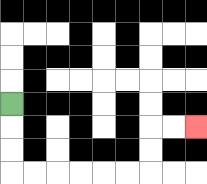{'start': '[0, 4]', 'end': '[8, 5]', 'path_directions': 'D,D,D,R,R,R,R,R,R,U,U,R,R', 'path_coordinates': '[[0, 4], [0, 5], [0, 6], [0, 7], [1, 7], [2, 7], [3, 7], [4, 7], [5, 7], [6, 7], [6, 6], [6, 5], [7, 5], [8, 5]]'}